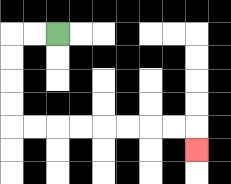{'start': '[2, 1]', 'end': '[8, 6]', 'path_directions': 'L,L,D,D,D,D,R,R,R,R,R,R,R,R,D', 'path_coordinates': '[[2, 1], [1, 1], [0, 1], [0, 2], [0, 3], [0, 4], [0, 5], [1, 5], [2, 5], [3, 5], [4, 5], [5, 5], [6, 5], [7, 5], [8, 5], [8, 6]]'}